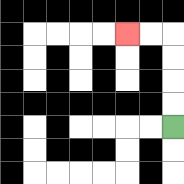{'start': '[7, 5]', 'end': '[5, 1]', 'path_directions': 'U,U,U,U,L,L', 'path_coordinates': '[[7, 5], [7, 4], [7, 3], [7, 2], [7, 1], [6, 1], [5, 1]]'}